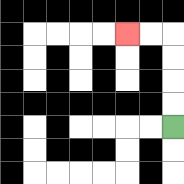{'start': '[7, 5]', 'end': '[5, 1]', 'path_directions': 'U,U,U,U,L,L', 'path_coordinates': '[[7, 5], [7, 4], [7, 3], [7, 2], [7, 1], [6, 1], [5, 1]]'}